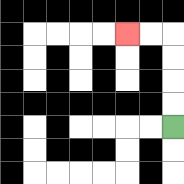{'start': '[7, 5]', 'end': '[5, 1]', 'path_directions': 'U,U,U,U,L,L', 'path_coordinates': '[[7, 5], [7, 4], [7, 3], [7, 2], [7, 1], [6, 1], [5, 1]]'}